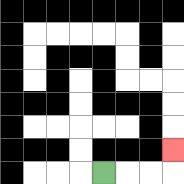{'start': '[4, 7]', 'end': '[7, 6]', 'path_directions': 'R,R,R,U', 'path_coordinates': '[[4, 7], [5, 7], [6, 7], [7, 7], [7, 6]]'}